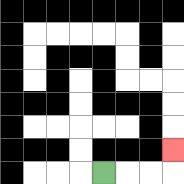{'start': '[4, 7]', 'end': '[7, 6]', 'path_directions': 'R,R,R,U', 'path_coordinates': '[[4, 7], [5, 7], [6, 7], [7, 7], [7, 6]]'}